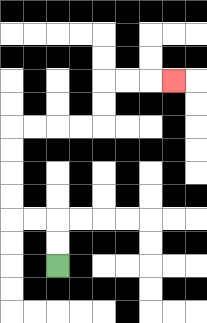{'start': '[2, 11]', 'end': '[7, 3]', 'path_directions': 'U,U,L,L,U,U,U,U,R,R,R,R,U,U,R,R,R', 'path_coordinates': '[[2, 11], [2, 10], [2, 9], [1, 9], [0, 9], [0, 8], [0, 7], [0, 6], [0, 5], [1, 5], [2, 5], [3, 5], [4, 5], [4, 4], [4, 3], [5, 3], [6, 3], [7, 3]]'}